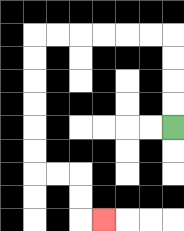{'start': '[7, 5]', 'end': '[4, 9]', 'path_directions': 'U,U,U,U,L,L,L,L,L,L,D,D,D,D,D,D,R,R,D,D,R', 'path_coordinates': '[[7, 5], [7, 4], [7, 3], [7, 2], [7, 1], [6, 1], [5, 1], [4, 1], [3, 1], [2, 1], [1, 1], [1, 2], [1, 3], [1, 4], [1, 5], [1, 6], [1, 7], [2, 7], [3, 7], [3, 8], [3, 9], [4, 9]]'}